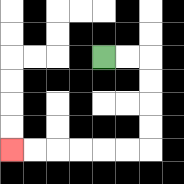{'start': '[4, 2]', 'end': '[0, 6]', 'path_directions': 'R,R,D,D,D,D,L,L,L,L,L,L', 'path_coordinates': '[[4, 2], [5, 2], [6, 2], [6, 3], [6, 4], [6, 5], [6, 6], [5, 6], [4, 6], [3, 6], [2, 6], [1, 6], [0, 6]]'}